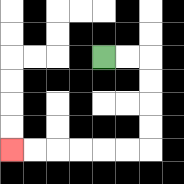{'start': '[4, 2]', 'end': '[0, 6]', 'path_directions': 'R,R,D,D,D,D,L,L,L,L,L,L', 'path_coordinates': '[[4, 2], [5, 2], [6, 2], [6, 3], [6, 4], [6, 5], [6, 6], [5, 6], [4, 6], [3, 6], [2, 6], [1, 6], [0, 6]]'}